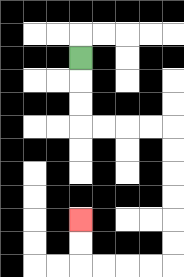{'start': '[3, 2]', 'end': '[3, 9]', 'path_directions': 'D,D,D,R,R,R,R,D,D,D,D,D,D,L,L,L,L,U,U', 'path_coordinates': '[[3, 2], [3, 3], [3, 4], [3, 5], [4, 5], [5, 5], [6, 5], [7, 5], [7, 6], [7, 7], [7, 8], [7, 9], [7, 10], [7, 11], [6, 11], [5, 11], [4, 11], [3, 11], [3, 10], [3, 9]]'}